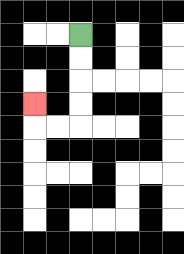{'start': '[3, 1]', 'end': '[1, 4]', 'path_directions': 'D,D,D,D,L,L,U', 'path_coordinates': '[[3, 1], [3, 2], [3, 3], [3, 4], [3, 5], [2, 5], [1, 5], [1, 4]]'}